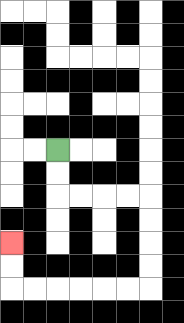{'start': '[2, 6]', 'end': '[0, 10]', 'path_directions': 'D,D,R,R,R,R,D,D,D,D,L,L,L,L,L,L,U,U', 'path_coordinates': '[[2, 6], [2, 7], [2, 8], [3, 8], [4, 8], [5, 8], [6, 8], [6, 9], [6, 10], [6, 11], [6, 12], [5, 12], [4, 12], [3, 12], [2, 12], [1, 12], [0, 12], [0, 11], [0, 10]]'}